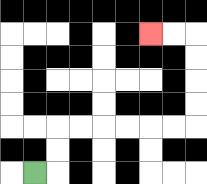{'start': '[1, 7]', 'end': '[6, 1]', 'path_directions': 'R,U,U,R,R,R,R,R,R,U,U,U,U,L,L', 'path_coordinates': '[[1, 7], [2, 7], [2, 6], [2, 5], [3, 5], [4, 5], [5, 5], [6, 5], [7, 5], [8, 5], [8, 4], [8, 3], [8, 2], [8, 1], [7, 1], [6, 1]]'}